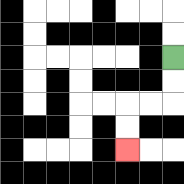{'start': '[7, 2]', 'end': '[5, 6]', 'path_directions': 'D,D,L,L,D,D', 'path_coordinates': '[[7, 2], [7, 3], [7, 4], [6, 4], [5, 4], [5, 5], [5, 6]]'}